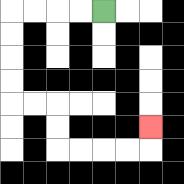{'start': '[4, 0]', 'end': '[6, 5]', 'path_directions': 'L,L,L,L,D,D,D,D,R,R,D,D,R,R,R,R,U', 'path_coordinates': '[[4, 0], [3, 0], [2, 0], [1, 0], [0, 0], [0, 1], [0, 2], [0, 3], [0, 4], [1, 4], [2, 4], [2, 5], [2, 6], [3, 6], [4, 6], [5, 6], [6, 6], [6, 5]]'}